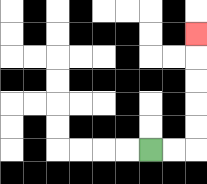{'start': '[6, 6]', 'end': '[8, 1]', 'path_directions': 'R,R,U,U,U,U,U', 'path_coordinates': '[[6, 6], [7, 6], [8, 6], [8, 5], [8, 4], [8, 3], [8, 2], [8, 1]]'}